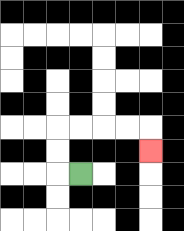{'start': '[3, 7]', 'end': '[6, 6]', 'path_directions': 'L,U,U,R,R,R,R,D', 'path_coordinates': '[[3, 7], [2, 7], [2, 6], [2, 5], [3, 5], [4, 5], [5, 5], [6, 5], [6, 6]]'}